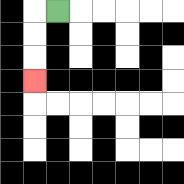{'start': '[2, 0]', 'end': '[1, 3]', 'path_directions': 'L,D,D,D', 'path_coordinates': '[[2, 0], [1, 0], [1, 1], [1, 2], [1, 3]]'}